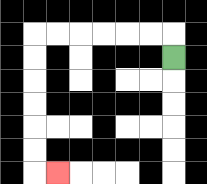{'start': '[7, 2]', 'end': '[2, 7]', 'path_directions': 'U,L,L,L,L,L,L,D,D,D,D,D,D,R', 'path_coordinates': '[[7, 2], [7, 1], [6, 1], [5, 1], [4, 1], [3, 1], [2, 1], [1, 1], [1, 2], [1, 3], [1, 4], [1, 5], [1, 6], [1, 7], [2, 7]]'}